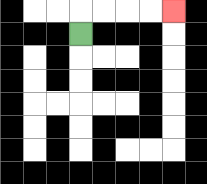{'start': '[3, 1]', 'end': '[7, 0]', 'path_directions': 'U,R,R,R,R', 'path_coordinates': '[[3, 1], [3, 0], [4, 0], [5, 0], [6, 0], [7, 0]]'}